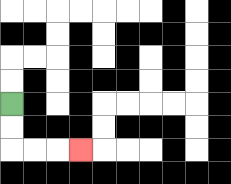{'start': '[0, 4]', 'end': '[3, 6]', 'path_directions': 'D,D,R,R,R', 'path_coordinates': '[[0, 4], [0, 5], [0, 6], [1, 6], [2, 6], [3, 6]]'}